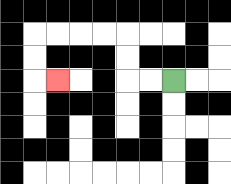{'start': '[7, 3]', 'end': '[2, 3]', 'path_directions': 'L,L,U,U,L,L,L,L,D,D,R', 'path_coordinates': '[[7, 3], [6, 3], [5, 3], [5, 2], [5, 1], [4, 1], [3, 1], [2, 1], [1, 1], [1, 2], [1, 3], [2, 3]]'}